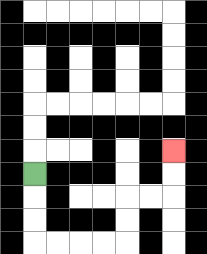{'start': '[1, 7]', 'end': '[7, 6]', 'path_directions': 'D,D,D,R,R,R,R,U,U,R,R,U,U', 'path_coordinates': '[[1, 7], [1, 8], [1, 9], [1, 10], [2, 10], [3, 10], [4, 10], [5, 10], [5, 9], [5, 8], [6, 8], [7, 8], [7, 7], [7, 6]]'}